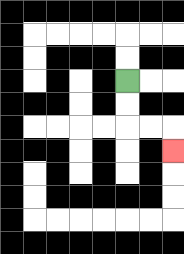{'start': '[5, 3]', 'end': '[7, 6]', 'path_directions': 'D,D,R,R,D', 'path_coordinates': '[[5, 3], [5, 4], [5, 5], [6, 5], [7, 5], [7, 6]]'}